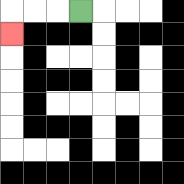{'start': '[3, 0]', 'end': '[0, 1]', 'path_directions': 'L,L,L,D', 'path_coordinates': '[[3, 0], [2, 0], [1, 0], [0, 0], [0, 1]]'}